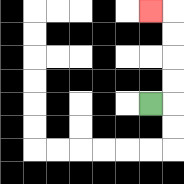{'start': '[6, 4]', 'end': '[6, 0]', 'path_directions': 'R,U,U,U,U,L', 'path_coordinates': '[[6, 4], [7, 4], [7, 3], [7, 2], [7, 1], [7, 0], [6, 0]]'}